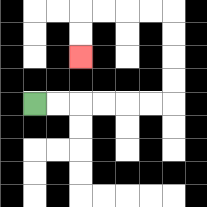{'start': '[1, 4]', 'end': '[3, 2]', 'path_directions': 'R,R,R,R,R,R,U,U,U,U,L,L,L,L,D,D', 'path_coordinates': '[[1, 4], [2, 4], [3, 4], [4, 4], [5, 4], [6, 4], [7, 4], [7, 3], [7, 2], [7, 1], [7, 0], [6, 0], [5, 0], [4, 0], [3, 0], [3, 1], [3, 2]]'}